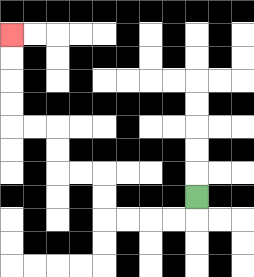{'start': '[8, 8]', 'end': '[0, 1]', 'path_directions': 'D,L,L,L,L,U,U,L,L,U,U,L,L,U,U,U,U', 'path_coordinates': '[[8, 8], [8, 9], [7, 9], [6, 9], [5, 9], [4, 9], [4, 8], [4, 7], [3, 7], [2, 7], [2, 6], [2, 5], [1, 5], [0, 5], [0, 4], [0, 3], [0, 2], [0, 1]]'}